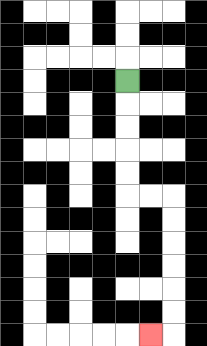{'start': '[5, 3]', 'end': '[6, 14]', 'path_directions': 'D,D,D,D,D,R,R,D,D,D,D,D,D,L', 'path_coordinates': '[[5, 3], [5, 4], [5, 5], [5, 6], [5, 7], [5, 8], [6, 8], [7, 8], [7, 9], [7, 10], [7, 11], [7, 12], [7, 13], [7, 14], [6, 14]]'}